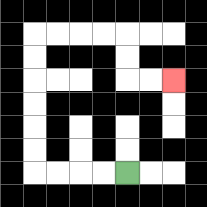{'start': '[5, 7]', 'end': '[7, 3]', 'path_directions': 'L,L,L,L,U,U,U,U,U,U,R,R,R,R,D,D,R,R', 'path_coordinates': '[[5, 7], [4, 7], [3, 7], [2, 7], [1, 7], [1, 6], [1, 5], [1, 4], [1, 3], [1, 2], [1, 1], [2, 1], [3, 1], [4, 1], [5, 1], [5, 2], [5, 3], [6, 3], [7, 3]]'}